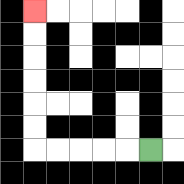{'start': '[6, 6]', 'end': '[1, 0]', 'path_directions': 'L,L,L,L,L,U,U,U,U,U,U', 'path_coordinates': '[[6, 6], [5, 6], [4, 6], [3, 6], [2, 6], [1, 6], [1, 5], [1, 4], [1, 3], [1, 2], [1, 1], [1, 0]]'}